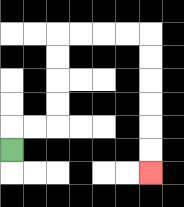{'start': '[0, 6]', 'end': '[6, 7]', 'path_directions': 'U,R,R,U,U,U,U,R,R,R,R,D,D,D,D,D,D', 'path_coordinates': '[[0, 6], [0, 5], [1, 5], [2, 5], [2, 4], [2, 3], [2, 2], [2, 1], [3, 1], [4, 1], [5, 1], [6, 1], [6, 2], [6, 3], [6, 4], [6, 5], [6, 6], [6, 7]]'}